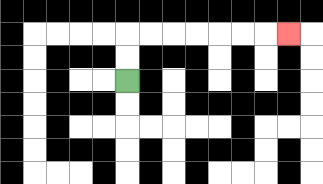{'start': '[5, 3]', 'end': '[12, 1]', 'path_directions': 'U,U,R,R,R,R,R,R,R', 'path_coordinates': '[[5, 3], [5, 2], [5, 1], [6, 1], [7, 1], [8, 1], [9, 1], [10, 1], [11, 1], [12, 1]]'}